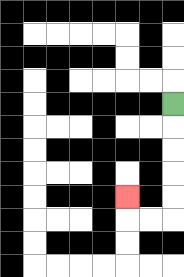{'start': '[7, 4]', 'end': '[5, 8]', 'path_directions': 'D,D,D,D,D,L,L,U', 'path_coordinates': '[[7, 4], [7, 5], [7, 6], [7, 7], [7, 8], [7, 9], [6, 9], [5, 9], [5, 8]]'}